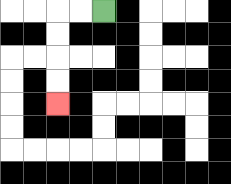{'start': '[4, 0]', 'end': '[2, 4]', 'path_directions': 'L,L,D,D,D,D', 'path_coordinates': '[[4, 0], [3, 0], [2, 0], [2, 1], [2, 2], [2, 3], [2, 4]]'}